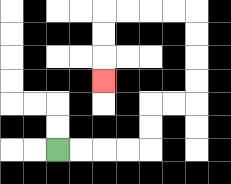{'start': '[2, 6]', 'end': '[4, 3]', 'path_directions': 'R,R,R,R,U,U,R,R,U,U,U,U,L,L,L,L,D,D,D', 'path_coordinates': '[[2, 6], [3, 6], [4, 6], [5, 6], [6, 6], [6, 5], [6, 4], [7, 4], [8, 4], [8, 3], [8, 2], [8, 1], [8, 0], [7, 0], [6, 0], [5, 0], [4, 0], [4, 1], [4, 2], [4, 3]]'}